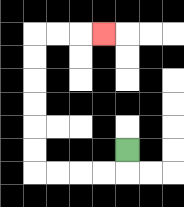{'start': '[5, 6]', 'end': '[4, 1]', 'path_directions': 'D,L,L,L,L,U,U,U,U,U,U,R,R,R', 'path_coordinates': '[[5, 6], [5, 7], [4, 7], [3, 7], [2, 7], [1, 7], [1, 6], [1, 5], [1, 4], [1, 3], [1, 2], [1, 1], [2, 1], [3, 1], [4, 1]]'}